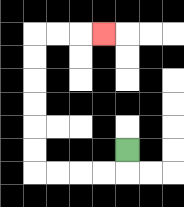{'start': '[5, 6]', 'end': '[4, 1]', 'path_directions': 'D,L,L,L,L,U,U,U,U,U,U,R,R,R', 'path_coordinates': '[[5, 6], [5, 7], [4, 7], [3, 7], [2, 7], [1, 7], [1, 6], [1, 5], [1, 4], [1, 3], [1, 2], [1, 1], [2, 1], [3, 1], [4, 1]]'}